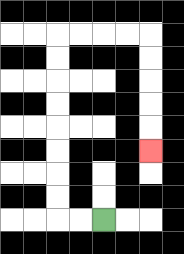{'start': '[4, 9]', 'end': '[6, 6]', 'path_directions': 'L,L,U,U,U,U,U,U,U,U,R,R,R,R,D,D,D,D,D', 'path_coordinates': '[[4, 9], [3, 9], [2, 9], [2, 8], [2, 7], [2, 6], [2, 5], [2, 4], [2, 3], [2, 2], [2, 1], [3, 1], [4, 1], [5, 1], [6, 1], [6, 2], [6, 3], [6, 4], [6, 5], [6, 6]]'}